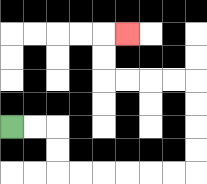{'start': '[0, 5]', 'end': '[5, 1]', 'path_directions': 'R,R,D,D,R,R,R,R,R,R,U,U,U,U,L,L,L,L,U,U,R', 'path_coordinates': '[[0, 5], [1, 5], [2, 5], [2, 6], [2, 7], [3, 7], [4, 7], [5, 7], [6, 7], [7, 7], [8, 7], [8, 6], [8, 5], [8, 4], [8, 3], [7, 3], [6, 3], [5, 3], [4, 3], [4, 2], [4, 1], [5, 1]]'}